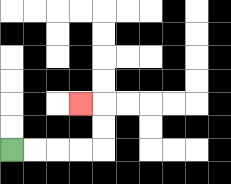{'start': '[0, 6]', 'end': '[3, 4]', 'path_directions': 'R,R,R,R,U,U,L', 'path_coordinates': '[[0, 6], [1, 6], [2, 6], [3, 6], [4, 6], [4, 5], [4, 4], [3, 4]]'}